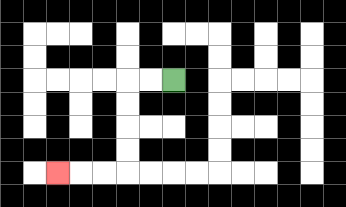{'start': '[7, 3]', 'end': '[2, 7]', 'path_directions': 'L,L,D,D,D,D,L,L,L', 'path_coordinates': '[[7, 3], [6, 3], [5, 3], [5, 4], [5, 5], [5, 6], [5, 7], [4, 7], [3, 7], [2, 7]]'}